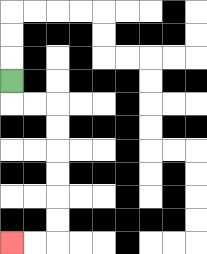{'start': '[0, 3]', 'end': '[0, 10]', 'path_directions': 'D,R,R,D,D,D,D,D,D,L,L', 'path_coordinates': '[[0, 3], [0, 4], [1, 4], [2, 4], [2, 5], [2, 6], [2, 7], [2, 8], [2, 9], [2, 10], [1, 10], [0, 10]]'}